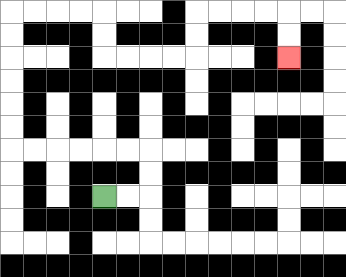{'start': '[4, 8]', 'end': '[12, 2]', 'path_directions': 'R,R,U,U,L,L,L,L,L,L,U,U,U,U,U,U,R,R,R,R,D,D,R,R,R,R,U,U,R,R,R,R,D,D', 'path_coordinates': '[[4, 8], [5, 8], [6, 8], [6, 7], [6, 6], [5, 6], [4, 6], [3, 6], [2, 6], [1, 6], [0, 6], [0, 5], [0, 4], [0, 3], [0, 2], [0, 1], [0, 0], [1, 0], [2, 0], [3, 0], [4, 0], [4, 1], [4, 2], [5, 2], [6, 2], [7, 2], [8, 2], [8, 1], [8, 0], [9, 0], [10, 0], [11, 0], [12, 0], [12, 1], [12, 2]]'}